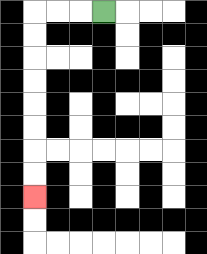{'start': '[4, 0]', 'end': '[1, 8]', 'path_directions': 'L,L,L,D,D,D,D,D,D,D,D', 'path_coordinates': '[[4, 0], [3, 0], [2, 0], [1, 0], [1, 1], [1, 2], [1, 3], [1, 4], [1, 5], [1, 6], [1, 7], [1, 8]]'}